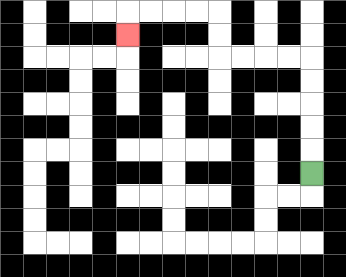{'start': '[13, 7]', 'end': '[5, 1]', 'path_directions': 'U,U,U,U,U,L,L,L,L,U,U,L,L,L,L,D', 'path_coordinates': '[[13, 7], [13, 6], [13, 5], [13, 4], [13, 3], [13, 2], [12, 2], [11, 2], [10, 2], [9, 2], [9, 1], [9, 0], [8, 0], [7, 0], [6, 0], [5, 0], [5, 1]]'}